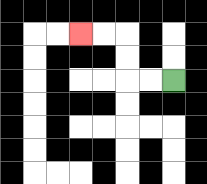{'start': '[7, 3]', 'end': '[3, 1]', 'path_directions': 'L,L,U,U,L,L', 'path_coordinates': '[[7, 3], [6, 3], [5, 3], [5, 2], [5, 1], [4, 1], [3, 1]]'}